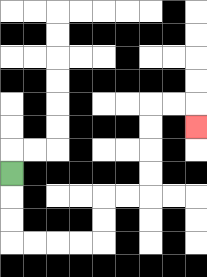{'start': '[0, 7]', 'end': '[8, 5]', 'path_directions': 'D,D,D,R,R,R,R,U,U,R,R,U,U,U,U,R,R,D', 'path_coordinates': '[[0, 7], [0, 8], [0, 9], [0, 10], [1, 10], [2, 10], [3, 10], [4, 10], [4, 9], [4, 8], [5, 8], [6, 8], [6, 7], [6, 6], [6, 5], [6, 4], [7, 4], [8, 4], [8, 5]]'}